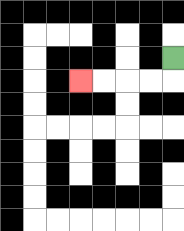{'start': '[7, 2]', 'end': '[3, 3]', 'path_directions': 'D,L,L,L,L', 'path_coordinates': '[[7, 2], [7, 3], [6, 3], [5, 3], [4, 3], [3, 3]]'}